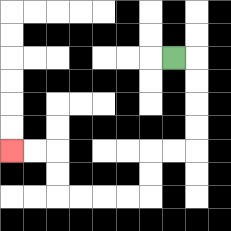{'start': '[7, 2]', 'end': '[0, 6]', 'path_directions': 'R,D,D,D,D,L,L,D,D,L,L,L,L,U,U,L,L', 'path_coordinates': '[[7, 2], [8, 2], [8, 3], [8, 4], [8, 5], [8, 6], [7, 6], [6, 6], [6, 7], [6, 8], [5, 8], [4, 8], [3, 8], [2, 8], [2, 7], [2, 6], [1, 6], [0, 6]]'}